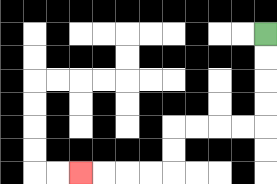{'start': '[11, 1]', 'end': '[3, 7]', 'path_directions': 'D,D,D,D,L,L,L,L,D,D,L,L,L,L', 'path_coordinates': '[[11, 1], [11, 2], [11, 3], [11, 4], [11, 5], [10, 5], [9, 5], [8, 5], [7, 5], [7, 6], [7, 7], [6, 7], [5, 7], [4, 7], [3, 7]]'}